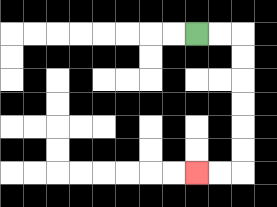{'start': '[8, 1]', 'end': '[8, 7]', 'path_directions': 'R,R,D,D,D,D,D,D,L,L', 'path_coordinates': '[[8, 1], [9, 1], [10, 1], [10, 2], [10, 3], [10, 4], [10, 5], [10, 6], [10, 7], [9, 7], [8, 7]]'}